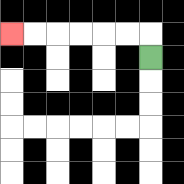{'start': '[6, 2]', 'end': '[0, 1]', 'path_directions': 'U,L,L,L,L,L,L', 'path_coordinates': '[[6, 2], [6, 1], [5, 1], [4, 1], [3, 1], [2, 1], [1, 1], [0, 1]]'}